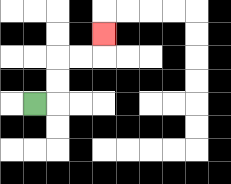{'start': '[1, 4]', 'end': '[4, 1]', 'path_directions': 'R,U,U,R,R,U', 'path_coordinates': '[[1, 4], [2, 4], [2, 3], [2, 2], [3, 2], [4, 2], [4, 1]]'}